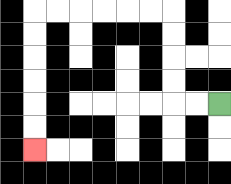{'start': '[9, 4]', 'end': '[1, 6]', 'path_directions': 'L,L,U,U,U,U,L,L,L,L,L,L,D,D,D,D,D,D', 'path_coordinates': '[[9, 4], [8, 4], [7, 4], [7, 3], [7, 2], [7, 1], [7, 0], [6, 0], [5, 0], [4, 0], [3, 0], [2, 0], [1, 0], [1, 1], [1, 2], [1, 3], [1, 4], [1, 5], [1, 6]]'}